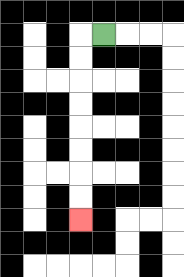{'start': '[4, 1]', 'end': '[3, 9]', 'path_directions': 'L,D,D,D,D,D,D,D,D', 'path_coordinates': '[[4, 1], [3, 1], [3, 2], [3, 3], [3, 4], [3, 5], [3, 6], [3, 7], [3, 8], [3, 9]]'}